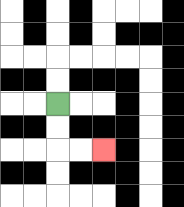{'start': '[2, 4]', 'end': '[4, 6]', 'path_directions': 'D,D,R,R', 'path_coordinates': '[[2, 4], [2, 5], [2, 6], [3, 6], [4, 6]]'}